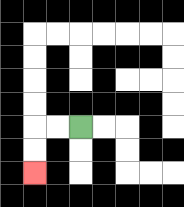{'start': '[3, 5]', 'end': '[1, 7]', 'path_directions': 'L,L,D,D', 'path_coordinates': '[[3, 5], [2, 5], [1, 5], [1, 6], [1, 7]]'}